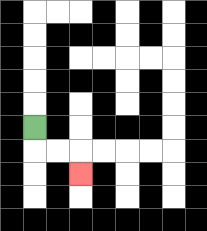{'start': '[1, 5]', 'end': '[3, 7]', 'path_directions': 'D,R,R,D', 'path_coordinates': '[[1, 5], [1, 6], [2, 6], [3, 6], [3, 7]]'}